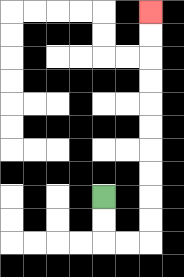{'start': '[4, 8]', 'end': '[6, 0]', 'path_directions': 'D,D,R,R,U,U,U,U,U,U,U,U,U,U', 'path_coordinates': '[[4, 8], [4, 9], [4, 10], [5, 10], [6, 10], [6, 9], [6, 8], [6, 7], [6, 6], [6, 5], [6, 4], [6, 3], [6, 2], [6, 1], [6, 0]]'}